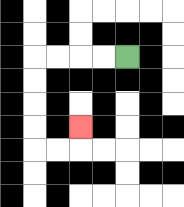{'start': '[5, 2]', 'end': '[3, 5]', 'path_directions': 'L,L,L,L,D,D,D,D,R,R,U', 'path_coordinates': '[[5, 2], [4, 2], [3, 2], [2, 2], [1, 2], [1, 3], [1, 4], [1, 5], [1, 6], [2, 6], [3, 6], [3, 5]]'}